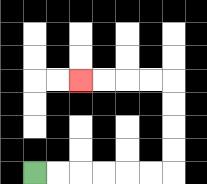{'start': '[1, 7]', 'end': '[3, 3]', 'path_directions': 'R,R,R,R,R,R,U,U,U,U,L,L,L,L', 'path_coordinates': '[[1, 7], [2, 7], [3, 7], [4, 7], [5, 7], [6, 7], [7, 7], [7, 6], [7, 5], [7, 4], [7, 3], [6, 3], [5, 3], [4, 3], [3, 3]]'}